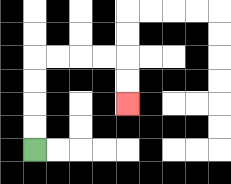{'start': '[1, 6]', 'end': '[5, 4]', 'path_directions': 'U,U,U,U,R,R,R,R,D,D', 'path_coordinates': '[[1, 6], [1, 5], [1, 4], [1, 3], [1, 2], [2, 2], [3, 2], [4, 2], [5, 2], [5, 3], [5, 4]]'}